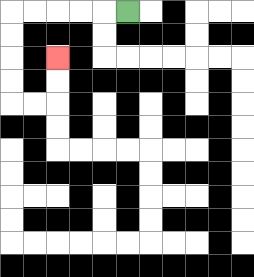{'start': '[5, 0]', 'end': '[2, 2]', 'path_directions': 'L,L,L,L,L,D,D,D,D,R,R,U,U', 'path_coordinates': '[[5, 0], [4, 0], [3, 0], [2, 0], [1, 0], [0, 0], [0, 1], [0, 2], [0, 3], [0, 4], [1, 4], [2, 4], [2, 3], [2, 2]]'}